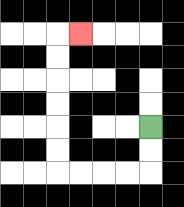{'start': '[6, 5]', 'end': '[3, 1]', 'path_directions': 'D,D,L,L,L,L,U,U,U,U,U,U,R', 'path_coordinates': '[[6, 5], [6, 6], [6, 7], [5, 7], [4, 7], [3, 7], [2, 7], [2, 6], [2, 5], [2, 4], [2, 3], [2, 2], [2, 1], [3, 1]]'}